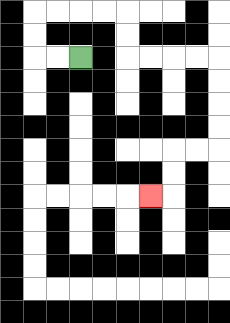{'start': '[3, 2]', 'end': '[6, 8]', 'path_directions': 'L,L,U,U,R,R,R,R,D,D,R,R,R,R,D,D,D,D,L,L,D,D,L', 'path_coordinates': '[[3, 2], [2, 2], [1, 2], [1, 1], [1, 0], [2, 0], [3, 0], [4, 0], [5, 0], [5, 1], [5, 2], [6, 2], [7, 2], [8, 2], [9, 2], [9, 3], [9, 4], [9, 5], [9, 6], [8, 6], [7, 6], [7, 7], [7, 8], [6, 8]]'}